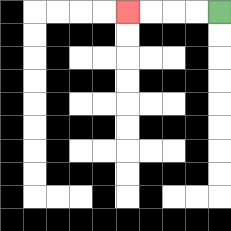{'start': '[9, 0]', 'end': '[5, 0]', 'path_directions': 'L,L,L,L', 'path_coordinates': '[[9, 0], [8, 0], [7, 0], [6, 0], [5, 0]]'}